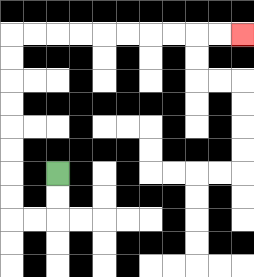{'start': '[2, 7]', 'end': '[10, 1]', 'path_directions': 'D,D,L,L,U,U,U,U,U,U,U,U,R,R,R,R,R,R,R,R,R,R', 'path_coordinates': '[[2, 7], [2, 8], [2, 9], [1, 9], [0, 9], [0, 8], [0, 7], [0, 6], [0, 5], [0, 4], [0, 3], [0, 2], [0, 1], [1, 1], [2, 1], [3, 1], [4, 1], [5, 1], [6, 1], [7, 1], [8, 1], [9, 1], [10, 1]]'}